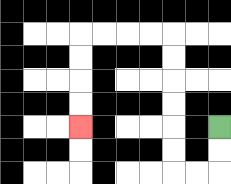{'start': '[9, 5]', 'end': '[3, 5]', 'path_directions': 'D,D,L,L,U,U,U,U,U,U,L,L,L,L,D,D,D,D', 'path_coordinates': '[[9, 5], [9, 6], [9, 7], [8, 7], [7, 7], [7, 6], [7, 5], [7, 4], [7, 3], [7, 2], [7, 1], [6, 1], [5, 1], [4, 1], [3, 1], [3, 2], [3, 3], [3, 4], [3, 5]]'}